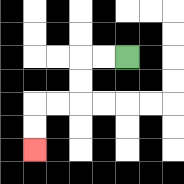{'start': '[5, 2]', 'end': '[1, 6]', 'path_directions': 'L,L,D,D,L,L,D,D', 'path_coordinates': '[[5, 2], [4, 2], [3, 2], [3, 3], [3, 4], [2, 4], [1, 4], [1, 5], [1, 6]]'}